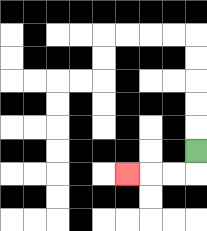{'start': '[8, 6]', 'end': '[5, 7]', 'path_directions': 'D,L,L,L', 'path_coordinates': '[[8, 6], [8, 7], [7, 7], [6, 7], [5, 7]]'}